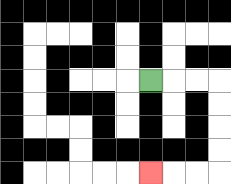{'start': '[6, 3]', 'end': '[6, 7]', 'path_directions': 'R,R,R,D,D,D,D,L,L,L', 'path_coordinates': '[[6, 3], [7, 3], [8, 3], [9, 3], [9, 4], [9, 5], [9, 6], [9, 7], [8, 7], [7, 7], [6, 7]]'}